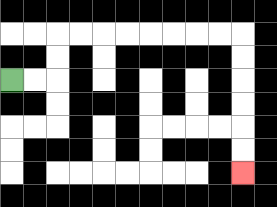{'start': '[0, 3]', 'end': '[10, 7]', 'path_directions': 'R,R,U,U,R,R,R,R,R,R,R,R,D,D,D,D,D,D', 'path_coordinates': '[[0, 3], [1, 3], [2, 3], [2, 2], [2, 1], [3, 1], [4, 1], [5, 1], [6, 1], [7, 1], [8, 1], [9, 1], [10, 1], [10, 2], [10, 3], [10, 4], [10, 5], [10, 6], [10, 7]]'}